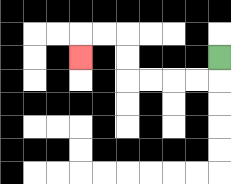{'start': '[9, 2]', 'end': '[3, 2]', 'path_directions': 'D,L,L,L,L,U,U,L,L,D', 'path_coordinates': '[[9, 2], [9, 3], [8, 3], [7, 3], [6, 3], [5, 3], [5, 2], [5, 1], [4, 1], [3, 1], [3, 2]]'}